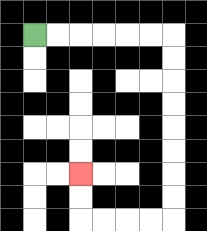{'start': '[1, 1]', 'end': '[3, 7]', 'path_directions': 'R,R,R,R,R,R,D,D,D,D,D,D,D,D,L,L,L,L,U,U', 'path_coordinates': '[[1, 1], [2, 1], [3, 1], [4, 1], [5, 1], [6, 1], [7, 1], [7, 2], [7, 3], [7, 4], [7, 5], [7, 6], [7, 7], [7, 8], [7, 9], [6, 9], [5, 9], [4, 9], [3, 9], [3, 8], [3, 7]]'}